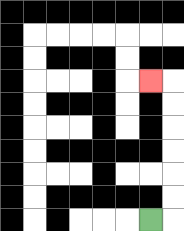{'start': '[6, 9]', 'end': '[6, 3]', 'path_directions': 'R,U,U,U,U,U,U,L', 'path_coordinates': '[[6, 9], [7, 9], [7, 8], [7, 7], [7, 6], [7, 5], [7, 4], [7, 3], [6, 3]]'}